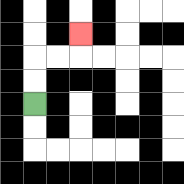{'start': '[1, 4]', 'end': '[3, 1]', 'path_directions': 'U,U,R,R,U', 'path_coordinates': '[[1, 4], [1, 3], [1, 2], [2, 2], [3, 2], [3, 1]]'}